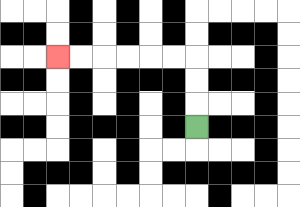{'start': '[8, 5]', 'end': '[2, 2]', 'path_directions': 'U,U,U,L,L,L,L,L,L', 'path_coordinates': '[[8, 5], [8, 4], [8, 3], [8, 2], [7, 2], [6, 2], [5, 2], [4, 2], [3, 2], [2, 2]]'}